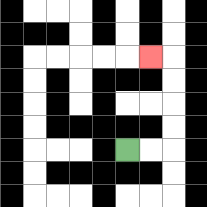{'start': '[5, 6]', 'end': '[6, 2]', 'path_directions': 'R,R,U,U,U,U,L', 'path_coordinates': '[[5, 6], [6, 6], [7, 6], [7, 5], [7, 4], [7, 3], [7, 2], [6, 2]]'}